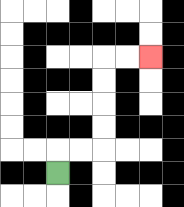{'start': '[2, 7]', 'end': '[6, 2]', 'path_directions': 'U,R,R,U,U,U,U,R,R', 'path_coordinates': '[[2, 7], [2, 6], [3, 6], [4, 6], [4, 5], [4, 4], [4, 3], [4, 2], [5, 2], [6, 2]]'}